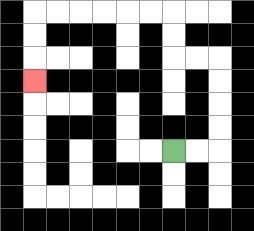{'start': '[7, 6]', 'end': '[1, 3]', 'path_directions': 'R,R,U,U,U,U,L,L,U,U,L,L,L,L,L,L,D,D,D', 'path_coordinates': '[[7, 6], [8, 6], [9, 6], [9, 5], [9, 4], [9, 3], [9, 2], [8, 2], [7, 2], [7, 1], [7, 0], [6, 0], [5, 0], [4, 0], [3, 0], [2, 0], [1, 0], [1, 1], [1, 2], [1, 3]]'}